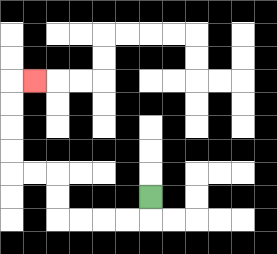{'start': '[6, 8]', 'end': '[1, 3]', 'path_directions': 'D,L,L,L,L,U,U,L,L,U,U,U,U,R', 'path_coordinates': '[[6, 8], [6, 9], [5, 9], [4, 9], [3, 9], [2, 9], [2, 8], [2, 7], [1, 7], [0, 7], [0, 6], [0, 5], [0, 4], [0, 3], [1, 3]]'}